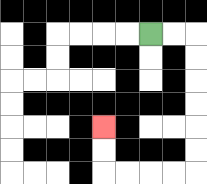{'start': '[6, 1]', 'end': '[4, 5]', 'path_directions': 'R,R,D,D,D,D,D,D,L,L,L,L,U,U', 'path_coordinates': '[[6, 1], [7, 1], [8, 1], [8, 2], [8, 3], [8, 4], [8, 5], [8, 6], [8, 7], [7, 7], [6, 7], [5, 7], [4, 7], [4, 6], [4, 5]]'}